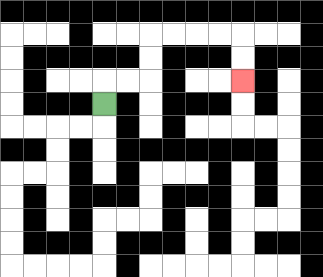{'start': '[4, 4]', 'end': '[10, 3]', 'path_directions': 'U,R,R,U,U,R,R,R,R,D,D', 'path_coordinates': '[[4, 4], [4, 3], [5, 3], [6, 3], [6, 2], [6, 1], [7, 1], [8, 1], [9, 1], [10, 1], [10, 2], [10, 3]]'}